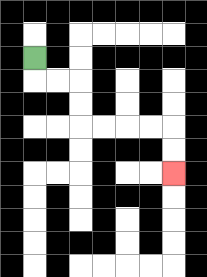{'start': '[1, 2]', 'end': '[7, 7]', 'path_directions': 'D,R,R,D,D,R,R,R,R,D,D', 'path_coordinates': '[[1, 2], [1, 3], [2, 3], [3, 3], [3, 4], [3, 5], [4, 5], [5, 5], [6, 5], [7, 5], [7, 6], [7, 7]]'}